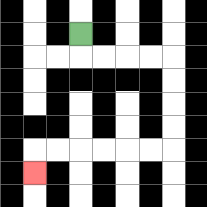{'start': '[3, 1]', 'end': '[1, 7]', 'path_directions': 'D,R,R,R,R,D,D,D,D,L,L,L,L,L,L,D', 'path_coordinates': '[[3, 1], [3, 2], [4, 2], [5, 2], [6, 2], [7, 2], [7, 3], [7, 4], [7, 5], [7, 6], [6, 6], [5, 6], [4, 6], [3, 6], [2, 6], [1, 6], [1, 7]]'}